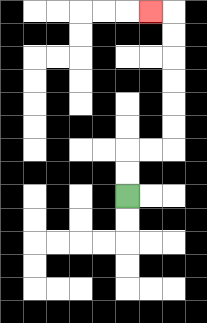{'start': '[5, 8]', 'end': '[6, 0]', 'path_directions': 'U,U,R,R,U,U,U,U,U,U,L', 'path_coordinates': '[[5, 8], [5, 7], [5, 6], [6, 6], [7, 6], [7, 5], [7, 4], [7, 3], [7, 2], [7, 1], [7, 0], [6, 0]]'}